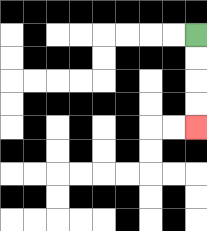{'start': '[8, 1]', 'end': '[8, 5]', 'path_directions': 'D,D,D,D', 'path_coordinates': '[[8, 1], [8, 2], [8, 3], [8, 4], [8, 5]]'}